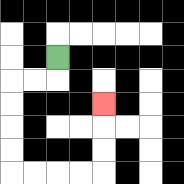{'start': '[2, 2]', 'end': '[4, 4]', 'path_directions': 'D,L,L,D,D,D,D,R,R,R,R,U,U,U', 'path_coordinates': '[[2, 2], [2, 3], [1, 3], [0, 3], [0, 4], [0, 5], [0, 6], [0, 7], [1, 7], [2, 7], [3, 7], [4, 7], [4, 6], [4, 5], [4, 4]]'}